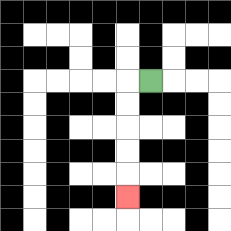{'start': '[6, 3]', 'end': '[5, 8]', 'path_directions': 'L,D,D,D,D,D', 'path_coordinates': '[[6, 3], [5, 3], [5, 4], [5, 5], [5, 6], [5, 7], [5, 8]]'}